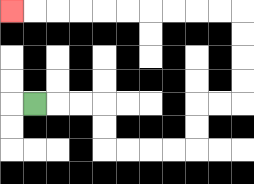{'start': '[1, 4]', 'end': '[0, 0]', 'path_directions': 'R,R,R,D,D,R,R,R,R,U,U,R,R,U,U,U,U,L,L,L,L,L,L,L,L,L,L', 'path_coordinates': '[[1, 4], [2, 4], [3, 4], [4, 4], [4, 5], [4, 6], [5, 6], [6, 6], [7, 6], [8, 6], [8, 5], [8, 4], [9, 4], [10, 4], [10, 3], [10, 2], [10, 1], [10, 0], [9, 0], [8, 0], [7, 0], [6, 0], [5, 0], [4, 0], [3, 0], [2, 0], [1, 0], [0, 0]]'}